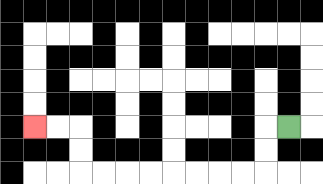{'start': '[12, 5]', 'end': '[1, 5]', 'path_directions': 'L,D,D,L,L,L,L,L,L,L,L,U,U,L,L', 'path_coordinates': '[[12, 5], [11, 5], [11, 6], [11, 7], [10, 7], [9, 7], [8, 7], [7, 7], [6, 7], [5, 7], [4, 7], [3, 7], [3, 6], [3, 5], [2, 5], [1, 5]]'}